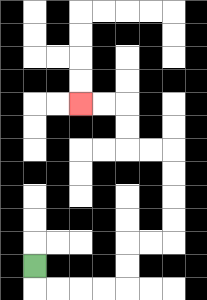{'start': '[1, 11]', 'end': '[3, 4]', 'path_directions': 'D,R,R,R,R,U,U,R,R,U,U,U,U,L,L,U,U,L,L', 'path_coordinates': '[[1, 11], [1, 12], [2, 12], [3, 12], [4, 12], [5, 12], [5, 11], [5, 10], [6, 10], [7, 10], [7, 9], [7, 8], [7, 7], [7, 6], [6, 6], [5, 6], [5, 5], [5, 4], [4, 4], [3, 4]]'}